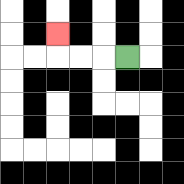{'start': '[5, 2]', 'end': '[2, 1]', 'path_directions': 'L,L,L,U', 'path_coordinates': '[[5, 2], [4, 2], [3, 2], [2, 2], [2, 1]]'}